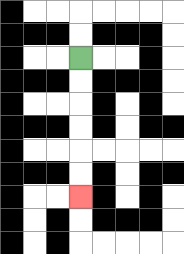{'start': '[3, 2]', 'end': '[3, 8]', 'path_directions': 'D,D,D,D,D,D', 'path_coordinates': '[[3, 2], [3, 3], [3, 4], [3, 5], [3, 6], [3, 7], [3, 8]]'}